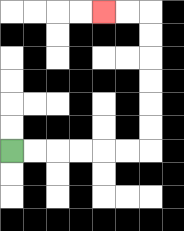{'start': '[0, 6]', 'end': '[4, 0]', 'path_directions': 'R,R,R,R,R,R,U,U,U,U,U,U,L,L', 'path_coordinates': '[[0, 6], [1, 6], [2, 6], [3, 6], [4, 6], [5, 6], [6, 6], [6, 5], [6, 4], [6, 3], [6, 2], [6, 1], [6, 0], [5, 0], [4, 0]]'}